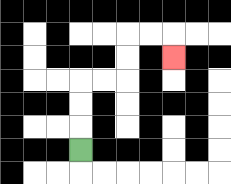{'start': '[3, 6]', 'end': '[7, 2]', 'path_directions': 'U,U,U,R,R,U,U,R,R,D', 'path_coordinates': '[[3, 6], [3, 5], [3, 4], [3, 3], [4, 3], [5, 3], [5, 2], [5, 1], [6, 1], [7, 1], [7, 2]]'}